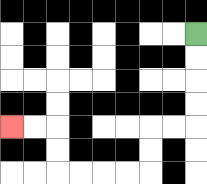{'start': '[8, 1]', 'end': '[0, 5]', 'path_directions': 'D,D,D,D,L,L,D,D,L,L,L,L,U,U,L,L', 'path_coordinates': '[[8, 1], [8, 2], [8, 3], [8, 4], [8, 5], [7, 5], [6, 5], [6, 6], [6, 7], [5, 7], [4, 7], [3, 7], [2, 7], [2, 6], [2, 5], [1, 5], [0, 5]]'}